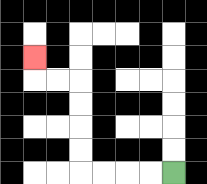{'start': '[7, 7]', 'end': '[1, 2]', 'path_directions': 'L,L,L,L,U,U,U,U,L,L,U', 'path_coordinates': '[[7, 7], [6, 7], [5, 7], [4, 7], [3, 7], [3, 6], [3, 5], [3, 4], [3, 3], [2, 3], [1, 3], [1, 2]]'}